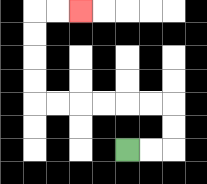{'start': '[5, 6]', 'end': '[3, 0]', 'path_directions': 'R,R,U,U,L,L,L,L,L,L,U,U,U,U,R,R', 'path_coordinates': '[[5, 6], [6, 6], [7, 6], [7, 5], [7, 4], [6, 4], [5, 4], [4, 4], [3, 4], [2, 4], [1, 4], [1, 3], [1, 2], [1, 1], [1, 0], [2, 0], [3, 0]]'}